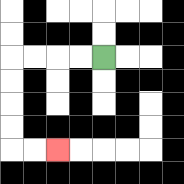{'start': '[4, 2]', 'end': '[2, 6]', 'path_directions': 'L,L,L,L,D,D,D,D,R,R', 'path_coordinates': '[[4, 2], [3, 2], [2, 2], [1, 2], [0, 2], [0, 3], [0, 4], [0, 5], [0, 6], [1, 6], [2, 6]]'}